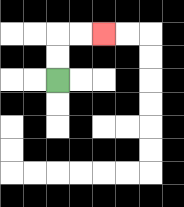{'start': '[2, 3]', 'end': '[4, 1]', 'path_directions': 'U,U,R,R', 'path_coordinates': '[[2, 3], [2, 2], [2, 1], [3, 1], [4, 1]]'}